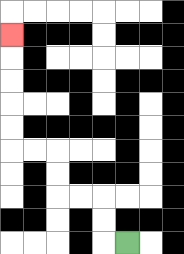{'start': '[5, 10]', 'end': '[0, 1]', 'path_directions': 'L,U,U,L,L,U,U,L,L,U,U,U,U,U', 'path_coordinates': '[[5, 10], [4, 10], [4, 9], [4, 8], [3, 8], [2, 8], [2, 7], [2, 6], [1, 6], [0, 6], [0, 5], [0, 4], [0, 3], [0, 2], [0, 1]]'}